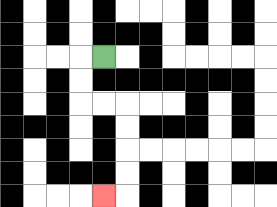{'start': '[4, 2]', 'end': '[4, 8]', 'path_directions': 'L,D,D,R,R,D,D,D,D,L', 'path_coordinates': '[[4, 2], [3, 2], [3, 3], [3, 4], [4, 4], [5, 4], [5, 5], [5, 6], [5, 7], [5, 8], [4, 8]]'}